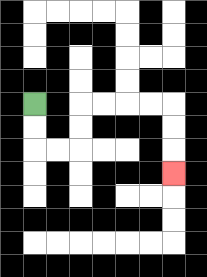{'start': '[1, 4]', 'end': '[7, 7]', 'path_directions': 'D,D,R,R,U,U,R,R,R,R,D,D,D', 'path_coordinates': '[[1, 4], [1, 5], [1, 6], [2, 6], [3, 6], [3, 5], [3, 4], [4, 4], [5, 4], [6, 4], [7, 4], [7, 5], [7, 6], [7, 7]]'}